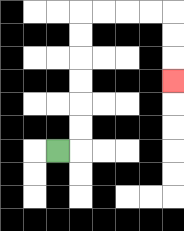{'start': '[2, 6]', 'end': '[7, 3]', 'path_directions': 'R,U,U,U,U,U,U,R,R,R,R,D,D,D', 'path_coordinates': '[[2, 6], [3, 6], [3, 5], [3, 4], [3, 3], [3, 2], [3, 1], [3, 0], [4, 0], [5, 0], [6, 0], [7, 0], [7, 1], [7, 2], [7, 3]]'}